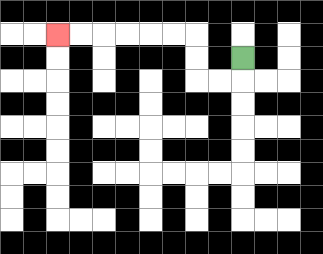{'start': '[10, 2]', 'end': '[2, 1]', 'path_directions': 'D,L,L,U,U,L,L,L,L,L,L', 'path_coordinates': '[[10, 2], [10, 3], [9, 3], [8, 3], [8, 2], [8, 1], [7, 1], [6, 1], [5, 1], [4, 1], [3, 1], [2, 1]]'}